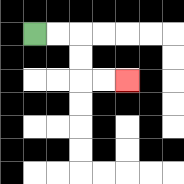{'start': '[1, 1]', 'end': '[5, 3]', 'path_directions': 'R,R,D,D,R,R', 'path_coordinates': '[[1, 1], [2, 1], [3, 1], [3, 2], [3, 3], [4, 3], [5, 3]]'}